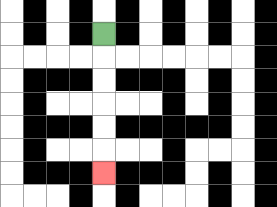{'start': '[4, 1]', 'end': '[4, 7]', 'path_directions': 'D,D,D,D,D,D', 'path_coordinates': '[[4, 1], [4, 2], [4, 3], [4, 4], [4, 5], [4, 6], [4, 7]]'}